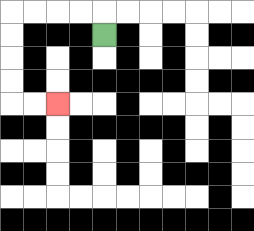{'start': '[4, 1]', 'end': '[2, 4]', 'path_directions': 'U,L,L,L,L,D,D,D,D,R,R', 'path_coordinates': '[[4, 1], [4, 0], [3, 0], [2, 0], [1, 0], [0, 0], [0, 1], [0, 2], [0, 3], [0, 4], [1, 4], [2, 4]]'}